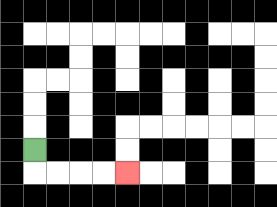{'start': '[1, 6]', 'end': '[5, 7]', 'path_directions': 'D,R,R,R,R', 'path_coordinates': '[[1, 6], [1, 7], [2, 7], [3, 7], [4, 7], [5, 7]]'}